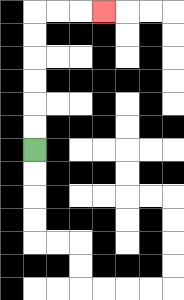{'start': '[1, 6]', 'end': '[4, 0]', 'path_directions': 'U,U,U,U,U,U,R,R,R', 'path_coordinates': '[[1, 6], [1, 5], [1, 4], [1, 3], [1, 2], [1, 1], [1, 0], [2, 0], [3, 0], [4, 0]]'}